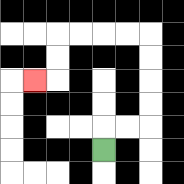{'start': '[4, 6]', 'end': '[1, 3]', 'path_directions': 'U,R,R,U,U,U,U,L,L,L,L,D,D,L', 'path_coordinates': '[[4, 6], [4, 5], [5, 5], [6, 5], [6, 4], [6, 3], [6, 2], [6, 1], [5, 1], [4, 1], [3, 1], [2, 1], [2, 2], [2, 3], [1, 3]]'}